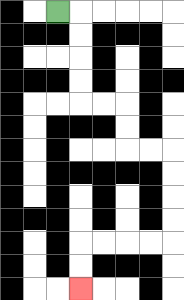{'start': '[2, 0]', 'end': '[3, 12]', 'path_directions': 'R,D,D,D,D,R,R,D,D,R,R,D,D,D,D,L,L,L,L,D,D', 'path_coordinates': '[[2, 0], [3, 0], [3, 1], [3, 2], [3, 3], [3, 4], [4, 4], [5, 4], [5, 5], [5, 6], [6, 6], [7, 6], [7, 7], [7, 8], [7, 9], [7, 10], [6, 10], [5, 10], [4, 10], [3, 10], [3, 11], [3, 12]]'}